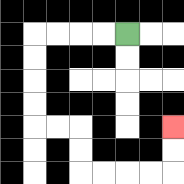{'start': '[5, 1]', 'end': '[7, 5]', 'path_directions': 'L,L,L,L,D,D,D,D,R,R,D,D,R,R,R,R,U,U', 'path_coordinates': '[[5, 1], [4, 1], [3, 1], [2, 1], [1, 1], [1, 2], [1, 3], [1, 4], [1, 5], [2, 5], [3, 5], [3, 6], [3, 7], [4, 7], [5, 7], [6, 7], [7, 7], [7, 6], [7, 5]]'}